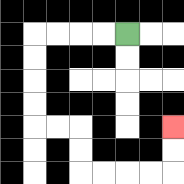{'start': '[5, 1]', 'end': '[7, 5]', 'path_directions': 'L,L,L,L,D,D,D,D,R,R,D,D,R,R,R,R,U,U', 'path_coordinates': '[[5, 1], [4, 1], [3, 1], [2, 1], [1, 1], [1, 2], [1, 3], [1, 4], [1, 5], [2, 5], [3, 5], [3, 6], [3, 7], [4, 7], [5, 7], [6, 7], [7, 7], [7, 6], [7, 5]]'}